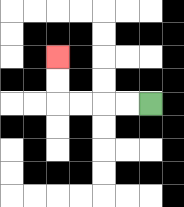{'start': '[6, 4]', 'end': '[2, 2]', 'path_directions': 'L,L,L,L,U,U', 'path_coordinates': '[[6, 4], [5, 4], [4, 4], [3, 4], [2, 4], [2, 3], [2, 2]]'}